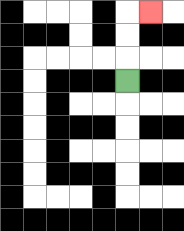{'start': '[5, 3]', 'end': '[6, 0]', 'path_directions': 'U,U,U,R', 'path_coordinates': '[[5, 3], [5, 2], [5, 1], [5, 0], [6, 0]]'}